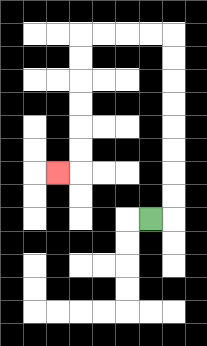{'start': '[6, 9]', 'end': '[2, 7]', 'path_directions': 'R,U,U,U,U,U,U,U,U,L,L,L,L,D,D,D,D,D,D,L', 'path_coordinates': '[[6, 9], [7, 9], [7, 8], [7, 7], [7, 6], [7, 5], [7, 4], [7, 3], [7, 2], [7, 1], [6, 1], [5, 1], [4, 1], [3, 1], [3, 2], [3, 3], [3, 4], [3, 5], [3, 6], [3, 7], [2, 7]]'}